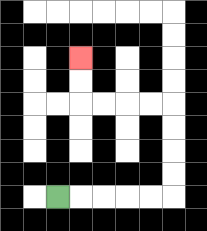{'start': '[2, 8]', 'end': '[3, 2]', 'path_directions': 'R,R,R,R,R,U,U,U,U,L,L,L,L,U,U', 'path_coordinates': '[[2, 8], [3, 8], [4, 8], [5, 8], [6, 8], [7, 8], [7, 7], [7, 6], [7, 5], [7, 4], [6, 4], [5, 4], [4, 4], [3, 4], [3, 3], [3, 2]]'}